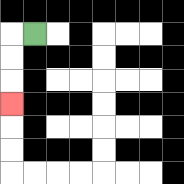{'start': '[1, 1]', 'end': '[0, 4]', 'path_directions': 'L,D,D,D', 'path_coordinates': '[[1, 1], [0, 1], [0, 2], [0, 3], [0, 4]]'}